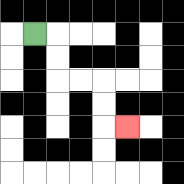{'start': '[1, 1]', 'end': '[5, 5]', 'path_directions': 'R,D,D,R,R,D,D,R', 'path_coordinates': '[[1, 1], [2, 1], [2, 2], [2, 3], [3, 3], [4, 3], [4, 4], [4, 5], [5, 5]]'}